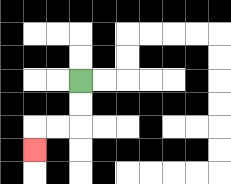{'start': '[3, 3]', 'end': '[1, 6]', 'path_directions': 'D,D,L,L,D', 'path_coordinates': '[[3, 3], [3, 4], [3, 5], [2, 5], [1, 5], [1, 6]]'}